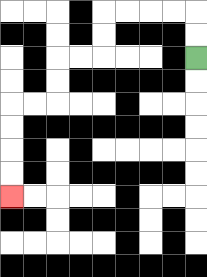{'start': '[8, 2]', 'end': '[0, 8]', 'path_directions': 'U,U,L,L,L,L,D,D,L,L,D,D,L,L,D,D,D,D', 'path_coordinates': '[[8, 2], [8, 1], [8, 0], [7, 0], [6, 0], [5, 0], [4, 0], [4, 1], [4, 2], [3, 2], [2, 2], [2, 3], [2, 4], [1, 4], [0, 4], [0, 5], [0, 6], [0, 7], [0, 8]]'}